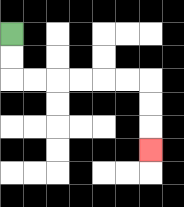{'start': '[0, 1]', 'end': '[6, 6]', 'path_directions': 'D,D,R,R,R,R,R,R,D,D,D', 'path_coordinates': '[[0, 1], [0, 2], [0, 3], [1, 3], [2, 3], [3, 3], [4, 3], [5, 3], [6, 3], [6, 4], [6, 5], [6, 6]]'}